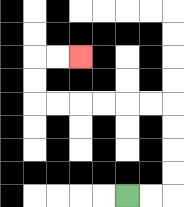{'start': '[5, 8]', 'end': '[3, 2]', 'path_directions': 'R,R,U,U,U,U,L,L,L,L,L,L,U,U,R,R', 'path_coordinates': '[[5, 8], [6, 8], [7, 8], [7, 7], [7, 6], [7, 5], [7, 4], [6, 4], [5, 4], [4, 4], [3, 4], [2, 4], [1, 4], [1, 3], [1, 2], [2, 2], [3, 2]]'}